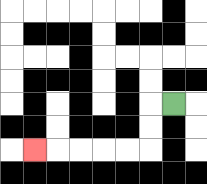{'start': '[7, 4]', 'end': '[1, 6]', 'path_directions': 'L,D,D,L,L,L,L,L', 'path_coordinates': '[[7, 4], [6, 4], [6, 5], [6, 6], [5, 6], [4, 6], [3, 6], [2, 6], [1, 6]]'}